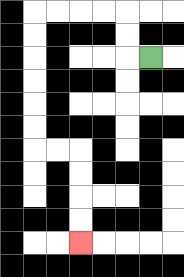{'start': '[6, 2]', 'end': '[3, 10]', 'path_directions': 'L,U,U,L,L,L,L,D,D,D,D,D,D,R,R,D,D,D,D', 'path_coordinates': '[[6, 2], [5, 2], [5, 1], [5, 0], [4, 0], [3, 0], [2, 0], [1, 0], [1, 1], [1, 2], [1, 3], [1, 4], [1, 5], [1, 6], [2, 6], [3, 6], [3, 7], [3, 8], [3, 9], [3, 10]]'}